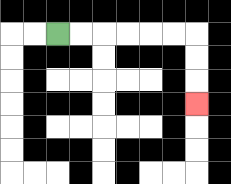{'start': '[2, 1]', 'end': '[8, 4]', 'path_directions': 'R,R,R,R,R,R,D,D,D', 'path_coordinates': '[[2, 1], [3, 1], [4, 1], [5, 1], [6, 1], [7, 1], [8, 1], [8, 2], [8, 3], [8, 4]]'}